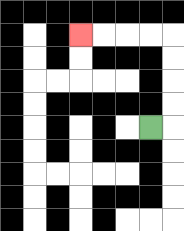{'start': '[6, 5]', 'end': '[3, 1]', 'path_directions': 'R,U,U,U,U,L,L,L,L', 'path_coordinates': '[[6, 5], [7, 5], [7, 4], [7, 3], [7, 2], [7, 1], [6, 1], [5, 1], [4, 1], [3, 1]]'}